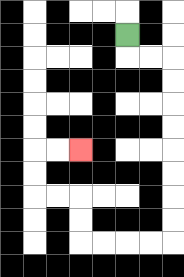{'start': '[5, 1]', 'end': '[3, 6]', 'path_directions': 'D,R,R,D,D,D,D,D,D,D,D,L,L,L,L,U,U,L,L,U,U,R,R', 'path_coordinates': '[[5, 1], [5, 2], [6, 2], [7, 2], [7, 3], [7, 4], [7, 5], [7, 6], [7, 7], [7, 8], [7, 9], [7, 10], [6, 10], [5, 10], [4, 10], [3, 10], [3, 9], [3, 8], [2, 8], [1, 8], [1, 7], [1, 6], [2, 6], [3, 6]]'}